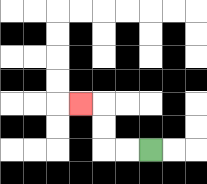{'start': '[6, 6]', 'end': '[3, 4]', 'path_directions': 'L,L,U,U,L', 'path_coordinates': '[[6, 6], [5, 6], [4, 6], [4, 5], [4, 4], [3, 4]]'}